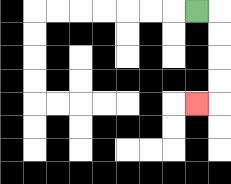{'start': '[8, 0]', 'end': '[8, 4]', 'path_directions': 'R,D,D,D,D,L', 'path_coordinates': '[[8, 0], [9, 0], [9, 1], [9, 2], [9, 3], [9, 4], [8, 4]]'}